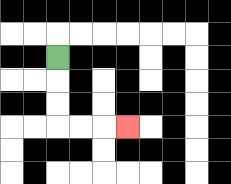{'start': '[2, 2]', 'end': '[5, 5]', 'path_directions': 'D,D,D,R,R,R', 'path_coordinates': '[[2, 2], [2, 3], [2, 4], [2, 5], [3, 5], [4, 5], [5, 5]]'}